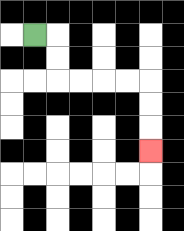{'start': '[1, 1]', 'end': '[6, 6]', 'path_directions': 'R,D,D,R,R,R,R,D,D,D', 'path_coordinates': '[[1, 1], [2, 1], [2, 2], [2, 3], [3, 3], [4, 3], [5, 3], [6, 3], [6, 4], [6, 5], [6, 6]]'}